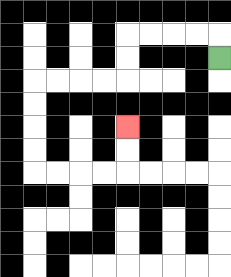{'start': '[9, 2]', 'end': '[5, 5]', 'path_directions': 'U,L,L,L,L,D,D,L,L,L,L,D,D,D,D,R,R,R,R,U,U', 'path_coordinates': '[[9, 2], [9, 1], [8, 1], [7, 1], [6, 1], [5, 1], [5, 2], [5, 3], [4, 3], [3, 3], [2, 3], [1, 3], [1, 4], [1, 5], [1, 6], [1, 7], [2, 7], [3, 7], [4, 7], [5, 7], [5, 6], [5, 5]]'}